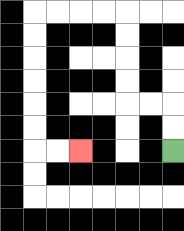{'start': '[7, 6]', 'end': '[3, 6]', 'path_directions': 'U,U,L,L,U,U,U,U,L,L,L,L,D,D,D,D,D,D,R,R', 'path_coordinates': '[[7, 6], [7, 5], [7, 4], [6, 4], [5, 4], [5, 3], [5, 2], [5, 1], [5, 0], [4, 0], [3, 0], [2, 0], [1, 0], [1, 1], [1, 2], [1, 3], [1, 4], [1, 5], [1, 6], [2, 6], [3, 6]]'}